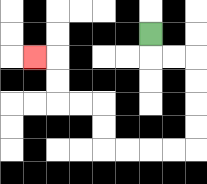{'start': '[6, 1]', 'end': '[1, 2]', 'path_directions': 'D,R,R,D,D,D,D,L,L,L,L,U,U,L,L,U,U,L', 'path_coordinates': '[[6, 1], [6, 2], [7, 2], [8, 2], [8, 3], [8, 4], [8, 5], [8, 6], [7, 6], [6, 6], [5, 6], [4, 6], [4, 5], [4, 4], [3, 4], [2, 4], [2, 3], [2, 2], [1, 2]]'}